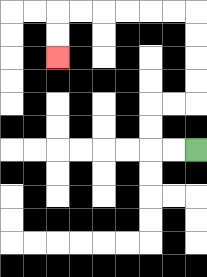{'start': '[8, 6]', 'end': '[2, 2]', 'path_directions': 'L,L,U,U,R,R,U,U,U,U,L,L,L,L,L,L,D,D', 'path_coordinates': '[[8, 6], [7, 6], [6, 6], [6, 5], [6, 4], [7, 4], [8, 4], [8, 3], [8, 2], [8, 1], [8, 0], [7, 0], [6, 0], [5, 0], [4, 0], [3, 0], [2, 0], [2, 1], [2, 2]]'}